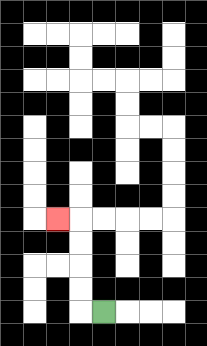{'start': '[4, 13]', 'end': '[2, 9]', 'path_directions': 'L,U,U,U,U,L', 'path_coordinates': '[[4, 13], [3, 13], [3, 12], [3, 11], [3, 10], [3, 9], [2, 9]]'}